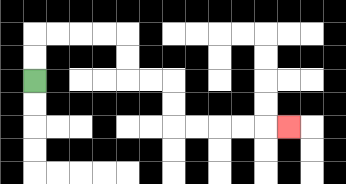{'start': '[1, 3]', 'end': '[12, 5]', 'path_directions': 'U,U,R,R,R,R,D,D,R,R,D,D,R,R,R,R,R', 'path_coordinates': '[[1, 3], [1, 2], [1, 1], [2, 1], [3, 1], [4, 1], [5, 1], [5, 2], [5, 3], [6, 3], [7, 3], [7, 4], [7, 5], [8, 5], [9, 5], [10, 5], [11, 5], [12, 5]]'}